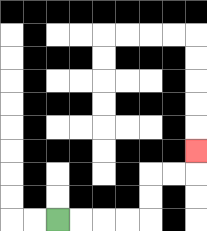{'start': '[2, 9]', 'end': '[8, 6]', 'path_directions': 'R,R,R,R,U,U,R,R,U', 'path_coordinates': '[[2, 9], [3, 9], [4, 9], [5, 9], [6, 9], [6, 8], [6, 7], [7, 7], [8, 7], [8, 6]]'}